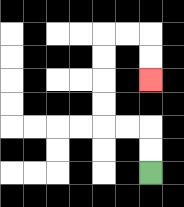{'start': '[6, 7]', 'end': '[6, 3]', 'path_directions': 'U,U,L,L,U,U,U,U,R,R,D,D', 'path_coordinates': '[[6, 7], [6, 6], [6, 5], [5, 5], [4, 5], [4, 4], [4, 3], [4, 2], [4, 1], [5, 1], [6, 1], [6, 2], [6, 3]]'}